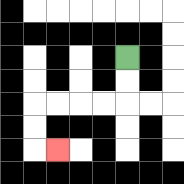{'start': '[5, 2]', 'end': '[2, 6]', 'path_directions': 'D,D,L,L,L,L,D,D,R', 'path_coordinates': '[[5, 2], [5, 3], [5, 4], [4, 4], [3, 4], [2, 4], [1, 4], [1, 5], [1, 6], [2, 6]]'}